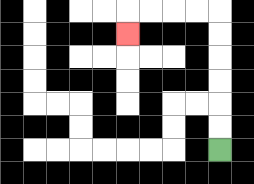{'start': '[9, 6]', 'end': '[5, 1]', 'path_directions': 'U,U,U,U,U,U,L,L,L,L,D', 'path_coordinates': '[[9, 6], [9, 5], [9, 4], [9, 3], [9, 2], [9, 1], [9, 0], [8, 0], [7, 0], [6, 0], [5, 0], [5, 1]]'}